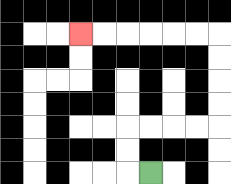{'start': '[6, 7]', 'end': '[3, 1]', 'path_directions': 'L,U,U,R,R,R,R,U,U,U,U,L,L,L,L,L,L', 'path_coordinates': '[[6, 7], [5, 7], [5, 6], [5, 5], [6, 5], [7, 5], [8, 5], [9, 5], [9, 4], [9, 3], [9, 2], [9, 1], [8, 1], [7, 1], [6, 1], [5, 1], [4, 1], [3, 1]]'}